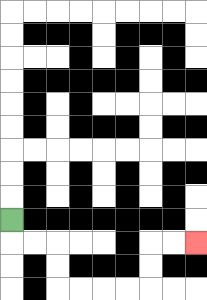{'start': '[0, 9]', 'end': '[8, 10]', 'path_directions': 'D,R,R,D,D,R,R,R,R,U,U,R,R', 'path_coordinates': '[[0, 9], [0, 10], [1, 10], [2, 10], [2, 11], [2, 12], [3, 12], [4, 12], [5, 12], [6, 12], [6, 11], [6, 10], [7, 10], [8, 10]]'}